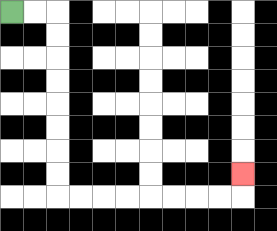{'start': '[0, 0]', 'end': '[10, 7]', 'path_directions': 'R,R,D,D,D,D,D,D,D,D,R,R,R,R,R,R,R,R,U', 'path_coordinates': '[[0, 0], [1, 0], [2, 0], [2, 1], [2, 2], [2, 3], [2, 4], [2, 5], [2, 6], [2, 7], [2, 8], [3, 8], [4, 8], [5, 8], [6, 8], [7, 8], [8, 8], [9, 8], [10, 8], [10, 7]]'}